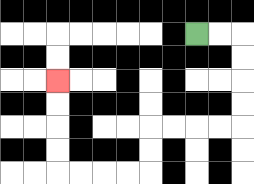{'start': '[8, 1]', 'end': '[2, 3]', 'path_directions': 'R,R,D,D,D,D,L,L,L,L,D,D,L,L,L,L,U,U,U,U', 'path_coordinates': '[[8, 1], [9, 1], [10, 1], [10, 2], [10, 3], [10, 4], [10, 5], [9, 5], [8, 5], [7, 5], [6, 5], [6, 6], [6, 7], [5, 7], [4, 7], [3, 7], [2, 7], [2, 6], [2, 5], [2, 4], [2, 3]]'}